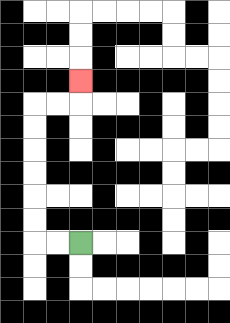{'start': '[3, 10]', 'end': '[3, 3]', 'path_directions': 'L,L,U,U,U,U,U,U,R,R,U', 'path_coordinates': '[[3, 10], [2, 10], [1, 10], [1, 9], [1, 8], [1, 7], [1, 6], [1, 5], [1, 4], [2, 4], [3, 4], [3, 3]]'}